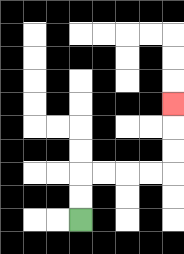{'start': '[3, 9]', 'end': '[7, 4]', 'path_directions': 'U,U,R,R,R,R,U,U,U', 'path_coordinates': '[[3, 9], [3, 8], [3, 7], [4, 7], [5, 7], [6, 7], [7, 7], [7, 6], [7, 5], [7, 4]]'}